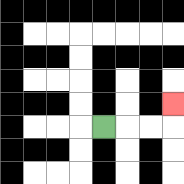{'start': '[4, 5]', 'end': '[7, 4]', 'path_directions': 'R,R,R,U', 'path_coordinates': '[[4, 5], [5, 5], [6, 5], [7, 5], [7, 4]]'}